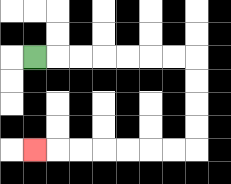{'start': '[1, 2]', 'end': '[1, 6]', 'path_directions': 'R,R,R,R,R,R,R,D,D,D,D,L,L,L,L,L,L,L', 'path_coordinates': '[[1, 2], [2, 2], [3, 2], [4, 2], [5, 2], [6, 2], [7, 2], [8, 2], [8, 3], [8, 4], [8, 5], [8, 6], [7, 6], [6, 6], [5, 6], [4, 6], [3, 6], [2, 6], [1, 6]]'}